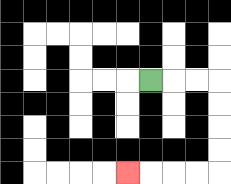{'start': '[6, 3]', 'end': '[5, 7]', 'path_directions': 'R,R,R,D,D,D,D,L,L,L,L', 'path_coordinates': '[[6, 3], [7, 3], [8, 3], [9, 3], [9, 4], [9, 5], [9, 6], [9, 7], [8, 7], [7, 7], [6, 7], [5, 7]]'}